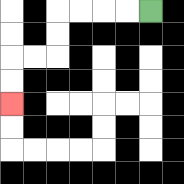{'start': '[6, 0]', 'end': '[0, 4]', 'path_directions': 'L,L,L,L,D,D,L,L,D,D', 'path_coordinates': '[[6, 0], [5, 0], [4, 0], [3, 0], [2, 0], [2, 1], [2, 2], [1, 2], [0, 2], [0, 3], [0, 4]]'}